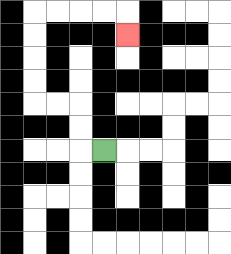{'start': '[4, 6]', 'end': '[5, 1]', 'path_directions': 'L,U,U,L,L,U,U,U,U,R,R,R,R,D', 'path_coordinates': '[[4, 6], [3, 6], [3, 5], [3, 4], [2, 4], [1, 4], [1, 3], [1, 2], [1, 1], [1, 0], [2, 0], [3, 0], [4, 0], [5, 0], [5, 1]]'}